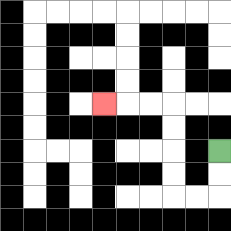{'start': '[9, 6]', 'end': '[4, 4]', 'path_directions': 'D,D,L,L,U,U,U,U,L,L,L', 'path_coordinates': '[[9, 6], [9, 7], [9, 8], [8, 8], [7, 8], [7, 7], [7, 6], [7, 5], [7, 4], [6, 4], [5, 4], [4, 4]]'}